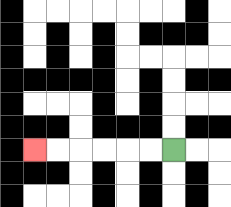{'start': '[7, 6]', 'end': '[1, 6]', 'path_directions': 'L,L,L,L,L,L', 'path_coordinates': '[[7, 6], [6, 6], [5, 6], [4, 6], [3, 6], [2, 6], [1, 6]]'}